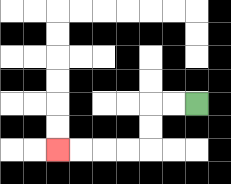{'start': '[8, 4]', 'end': '[2, 6]', 'path_directions': 'L,L,D,D,L,L,L,L', 'path_coordinates': '[[8, 4], [7, 4], [6, 4], [6, 5], [6, 6], [5, 6], [4, 6], [3, 6], [2, 6]]'}